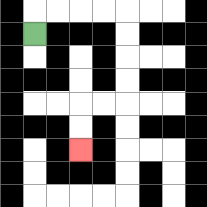{'start': '[1, 1]', 'end': '[3, 6]', 'path_directions': 'U,R,R,R,R,D,D,D,D,L,L,D,D', 'path_coordinates': '[[1, 1], [1, 0], [2, 0], [3, 0], [4, 0], [5, 0], [5, 1], [5, 2], [5, 3], [5, 4], [4, 4], [3, 4], [3, 5], [3, 6]]'}